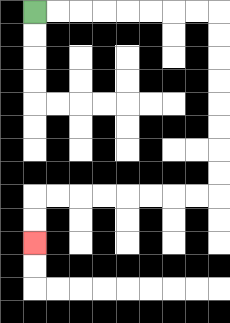{'start': '[1, 0]', 'end': '[1, 10]', 'path_directions': 'R,R,R,R,R,R,R,R,D,D,D,D,D,D,D,D,L,L,L,L,L,L,L,L,D,D', 'path_coordinates': '[[1, 0], [2, 0], [3, 0], [4, 0], [5, 0], [6, 0], [7, 0], [8, 0], [9, 0], [9, 1], [9, 2], [9, 3], [9, 4], [9, 5], [9, 6], [9, 7], [9, 8], [8, 8], [7, 8], [6, 8], [5, 8], [4, 8], [3, 8], [2, 8], [1, 8], [1, 9], [1, 10]]'}